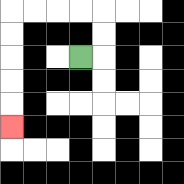{'start': '[3, 2]', 'end': '[0, 5]', 'path_directions': 'R,U,U,L,L,L,L,D,D,D,D,D', 'path_coordinates': '[[3, 2], [4, 2], [4, 1], [4, 0], [3, 0], [2, 0], [1, 0], [0, 0], [0, 1], [0, 2], [0, 3], [0, 4], [0, 5]]'}